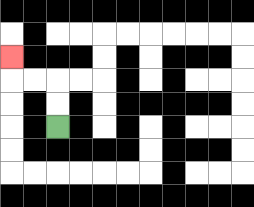{'start': '[2, 5]', 'end': '[0, 2]', 'path_directions': 'U,U,L,L,U', 'path_coordinates': '[[2, 5], [2, 4], [2, 3], [1, 3], [0, 3], [0, 2]]'}